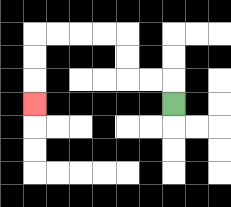{'start': '[7, 4]', 'end': '[1, 4]', 'path_directions': 'U,L,L,U,U,L,L,L,L,D,D,D', 'path_coordinates': '[[7, 4], [7, 3], [6, 3], [5, 3], [5, 2], [5, 1], [4, 1], [3, 1], [2, 1], [1, 1], [1, 2], [1, 3], [1, 4]]'}